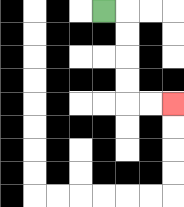{'start': '[4, 0]', 'end': '[7, 4]', 'path_directions': 'R,D,D,D,D,R,R', 'path_coordinates': '[[4, 0], [5, 0], [5, 1], [5, 2], [5, 3], [5, 4], [6, 4], [7, 4]]'}